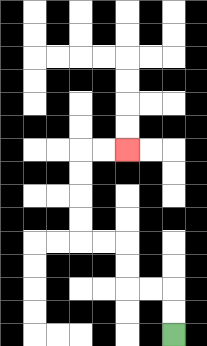{'start': '[7, 14]', 'end': '[5, 6]', 'path_directions': 'U,U,L,L,U,U,L,L,U,U,U,U,R,R', 'path_coordinates': '[[7, 14], [7, 13], [7, 12], [6, 12], [5, 12], [5, 11], [5, 10], [4, 10], [3, 10], [3, 9], [3, 8], [3, 7], [3, 6], [4, 6], [5, 6]]'}